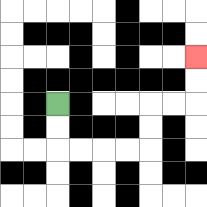{'start': '[2, 4]', 'end': '[8, 2]', 'path_directions': 'D,D,R,R,R,R,U,U,R,R,U,U', 'path_coordinates': '[[2, 4], [2, 5], [2, 6], [3, 6], [4, 6], [5, 6], [6, 6], [6, 5], [6, 4], [7, 4], [8, 4], [8, 3], [8, 2]]'}